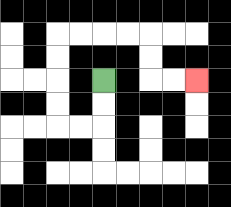{'start': '[4, 3]', 'end': '[8, 3]', 'path_directions': 'D,D,L,L,U,U,U,U,R,R,R,R,D,D,R,R', 'path_coordinates': '[[4, 3], [4, 4], [4, 5], [3, 5], [2, 5], [2, 4], [2, 3], [2, 2], [2, 1], [3, 1], [4, 1], [5, 1], [6, 1], [6, 2], [6, 3], [7, 3], [8, 3]]'}